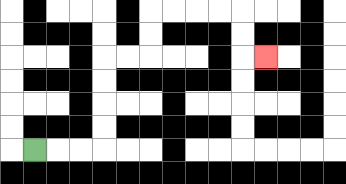{'start': '[1, 6]', 'end': '[11, 2]', 'path_directions': 'R,R,R,U,U,U,U,R,R,U,U,R,R,R,R,D,D,R', 'path_coordinates': '[[1, 6], [2, 6], [3, 6], [4, 6], [4, 5], [4, 4], [4, 3], [4, 2], [5, 2], [6, 2], [6, 1], [6, 0], [7, 0], [8, 0], [9, 0], [10, 0], [10, 1], [10, 2], [11, 2]]'}